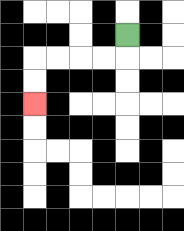{'start': '[5, 1]', 'end': '[1, 4]', 'path_directions': 'D,L,L,L,L,D,D', 'path_coordinates': '[[5, 1], [5, 2], [4, 2], [3, 2], [2, 2], [1, 2], [1, 3], [1, 4]]'}